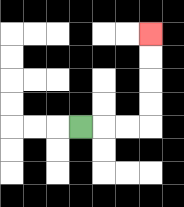{'start': '[3, 5]', 'end': '[6, 1]', 'path_directions': 'R,R,R,U,U,U,U', 'path_coordinates': '[[3, 5], [4, 5], [5, 5], [6, 5], [6, 4], [6, 3], [6, 2], [6, 1]]'}